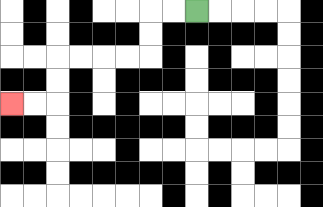{'start': '[8, 0]', 'end': '[0, 4]', 'path_directions': 'L,L,D,D,L,L,L,L,D,D,L,L', 'path_coordinates': '[[8, 0], [7, 0], [6, 0], [6, 1], [6, 2], [5, 2], [4, 2], [3, 2], [2, 2], [2, 3], [2, 4], [1, 4], [0, 4]]'}